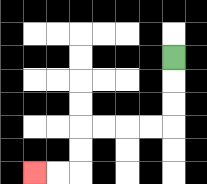{'start': '[7, 2]', 'end': '[1, 7]', 'path_directions': 'D,D,D,L,L,L,L,D,D,L,L', 'path_coordinates': '[[7, 2], [7, 3], [7, 4], [7, 5], [6, 5], [5, 5], [4, 5], [3, 5], [3, 6], [3, 7], [2, 7], [1, 7]]'}